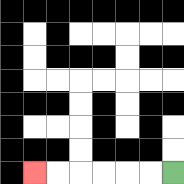{'start': '[7, 7]', 'end': '[1, 7]', 'path_directions': 'L,L,L,L,L,L', 'path_coordinates': '[[7, 7], [6, 7], [5, 7], [4, 7], [3, 7], [2, 7], [1, 7]]'}